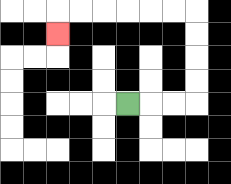{'start': '[5, 4]', 'end': '[2, 1]', 'path_directions': 'R,R,R,U,U,U,U,L,L,L,L,L,L,D', 'path_coordinates': '[[5, 4], [6, 4], [7, 4], [8, 4], [8, 3], [8, 2], [8, 1], [8, 0], [7, 0], [6, 0], [5, 0], [4, 0], [3, 0], [2, 0], [2, 1]]'}